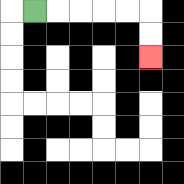{'start': '[1, 0]', 'end': '[6, 2]', 'path_directions': 'R,R,R,R,R,D,D', 'path_coordinates': '[[1, 0], [2, 0], [3, 0], [4, 0], [5, 0], [6, 0], [6, 1], [6, 2]]'}